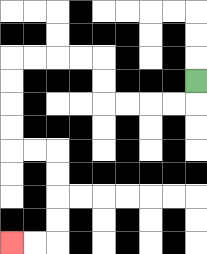{'start': '[8, 3]', 'end': '[0, 10]', 'path_directions': 'D,L,L,L,L,U,U,L,L,L,L,D,D,D,D,R,R,D,D,D,D,L,L', 'path_coordinates': '[[8, 3], [8, 4], [7, 4], [6, 4], [5, 4], [4, 4], [4, 3], [4, 2], [3, 2], [2, 2], [1, 2], [0, 2], [0, 3], [0, 4], [0, 5], [0, 6], [1, 6], [2, 6], [2, 7], [2, 8], [2, 9], [2, 10], [1, 10], [0, 10]]'}